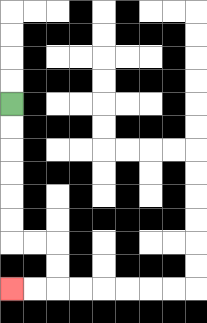{'start': '[0, 4]', 'end': '[0, 12]', 'path_directions': 'D,D,D,D,D,D,R,R,D,D,L,L', 'path_coordinates': '[[0, 4], [0, 5], [0, 6], [0, 7], [0, 8], [0, 9], [0, 10], [1, 10], [2, 10], [2, 11], [2, 12], [1, 12], [0, 12]]'}